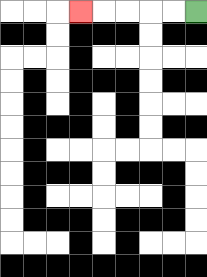{'start': '[8, 0]', 'end': '[3, 0]', 'path_directions': 'L,L,L,L,L', 'path_coordinates': '[[8, 0], [7, 0], [6, 0], [5, 0], [4, 0], [3, 0]]'}